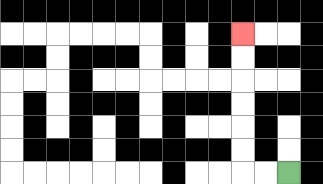{'start': '[12, 7]', 'end': '[10, 1]', 'path_directions': 'L,L,U,U,U,U,U,U', 'path_coordinates': '[[12, 7], [11, 7], [10, 7], [10, 6], [10, 5], [10, 4], [10, 3], [10, 2], [10, 1]]'}